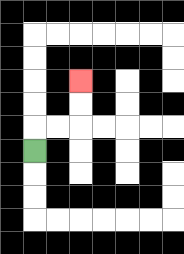{'start': '[1, 6]', 'end': '[3, 3]', 'path_directions': 'U,R,R,U,U', 'path_coordinates': '[[1, 6], [1, 5], [2, 5], [3, 5], [3, 4], [3, 3]]'}